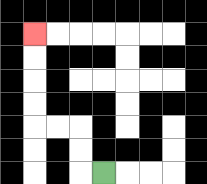{'start': '[4, 7]', 'end': '[1, 1]', 'path_directions': 'L,U,U,L,L,U,U,U,U', 'path_coordinates': '[[4, 7], [3, 7], [3, 6], [3, 5], [2, 5], [1, 5], [1, 4], [1, 3], [1, 2], [1, 1]]'}